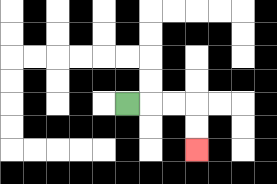{'start': '[5, 4]', 'end': '[8, 6]', 'path_directions': 'R,R,R,D,D', 'path_coordinates': '[[5, 4], [6, 4], [7, 4], [8, 4], [8, 5], [8, 6]]'}